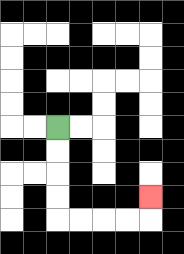{'start': '[2, 5]', 'end': '[6, 8]', 'path_directions': 'D,D,D,D,R,R,R,R,U', 'path_coordinates': '[[2, 5], [2, 6], [2, 7], [2, 8], [2, 9], [3, 9], [4, 9], [5, 9], [6, 9], [6, 8]]'}